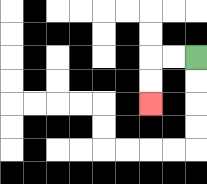{'start': '[8, 2]', 'end': '[6, 4]', 'path_directions': 'L,L,D,D', 'path_coordinates': '[[8, 2], [7, 2], [6, 2], [6, 3], [6, 4]]'}